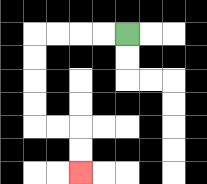{'start': '[5, 1]', 'end': '[3, 7]', 'path_directions': 'L,L,L,L,D,D,D,D,R,R,D,D', 'path_coordinates': '[[5, 1], [4, 1], [3, 1], [2, 1], [1, 1], [1, 2], [1, 3], [1, 4], [1, 5], [2, 5], [3, 5], [3, 6], [3, 7]]'}